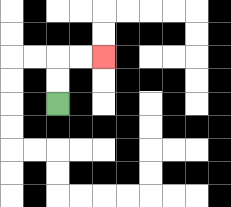{'start': '[2, 4]', 'end': '[4, 2]', 'path_directions': 'U,U,R,R', 'path_coordinates': '[[2, 4], [2, 3], [2, 2], [3, 2], [4, 2]]'}